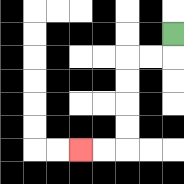{'start': '[7, 1]', 'end': '[3, 6]', 'path_directions': 'D,L,L,D,D,D,D,L,L', 'path_coordinates': '[[7, 1], [7, 2], [6, 2], [5, 2], [5, 3], [5, 4], [5, 5], [5, 6], [4, 6], [3, 6]]'}